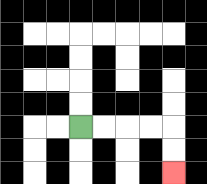{'start': '[3, 5]', 'end': '[7, 7]', 'path_directions': 'R,R,R,R,D,D', 'path_coordinates': '[[3, 5], [4, 5], [5, 5], [6, 5], [7, 5], [7, 6], [7, 7]]'}